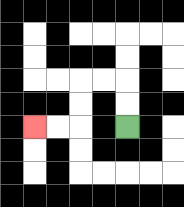{'start': '[5, 5]', 'end': '[1, 5]', 'path_directions': 'U,U,L,L,D,D,L,L', 'path_coordinates': '[[5, 5], [5, 4], [5, 3], [4, 3], [3, 3], [3, 4], [3, 5], [2, 5], [1, 5]]'}